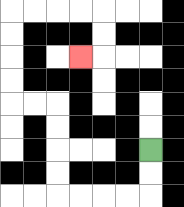{'start': '[6, 6]', 'end': '[3, 2]', 'path_directions': 'D,D,L,L,L,L,U,U,U,U,L,L,U,U,U,U,R,R,R,R,D,D,L', 'path_coordinates': '[[6, 6], [6, 7], [6, 8], [5, 8], [4, 8], [3, 8], [2, 8], [2, 7], [2, 6], [2, 5], [2, 4], [1, 4], [0, 4], [0, 3], [0, 2], [0, 1], [0, 0], [1, 0], [2, 0], [3, 0], [4, 0], [4, 1], [4, 2], [3, 2]]'}